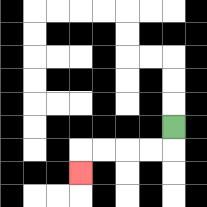{'start': '[7, 5]', 'end': '[3, 7]', 'path_directions': 'D,L,L,L,L,D', 'path_coordinates': '[[7, 5], [7, 6], [6, 6], [5, 6], [4, 6], [3, 6], [3, 7]]'}